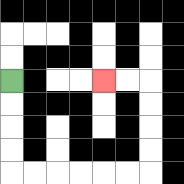{'start': '[0, 3]', 'end': '[4, 3]', 'path_directions': 'D,D,D,D,R,R,R,R,R,R,U,U,U,U,L,L', 'path_coordinates': '[[0, 3], [0, 4], [0, 5], [0, 6], [0, 7], [1, 7], [2, 7], [3, 7], [4, 7], [5, 7], [6, 7], [6, 6], [6, 5], [6, 4], [6, 3], [5, 3], [4, 3]]'}